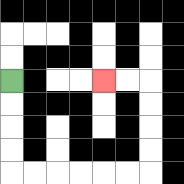{'start': '[0, 3]', 'end': '[4, 3]', 'path_directions': 'D,D,D,D,R,R,R,R,R,R,U,U,U,U,L,L', 'path_coordinates': '[[0, 3], [0, 4], [0, 5], [0, 6], [0, 7], [1, 7], [2, 7], [3, 7], [4, 7], [5, 7], [6, 7], [6, 6], [6, 5], [6, 4], [6, 3], [5, 3], [4, 3]]'}